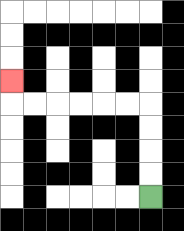{'start': '[6, 8]', 'end': '[0, 3]', 'path_directions': 'U,U,U,U,L,L,L,L,L,L,U', 'path_coordinates': '[[6, 8], [6, 7], [6, 6], [6, 5], [6, 4], [5, 4], [4, 4], [3, 4], [2, 4], [1, 4], [0, 4], [0, 3]]'}